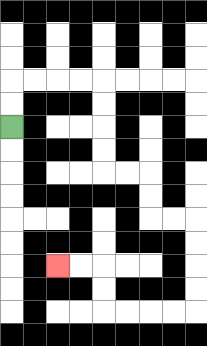{'start': '[0, 5]', 'end': '[2, 11]', 'path_directions': 'U,U,R,R,R,R,D,D,D,D,R,R,D,D,R,R,D,D,D,D,L,L,L,L,U,U,L,L', 'path_coordinates': '[[0, 5], [0, 4], [0, 3], [1, 3], [2, 3], [3, 3], [4, 3], [4, 4], [4, 5], [4, 6], [4, 7], [5, 7], [6, 7], [6, 8], [6, 9], [7, 9], [8, 9], [8, 10], [8, 11], [8, 12], [8, 13], [7, 13], [6, 13], [5, 13], [4, 13], [4, 12], [4, 11], [3, 11], [2, 11]]'}